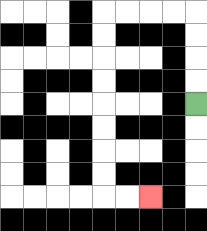{'start': '[8, 4]', 'end': '[6, 8]', 'path_directions': 'U,U,U,U,L,L,L,L,D,D,D,D,D,D,D,D,R,R', 'path_coordinates': '[[8, 4], [8, 3], [8, 2], [8, 1], [8, 0], [7, 0], [6, 0], [5, 0], [4, 0], [4, 1], [4, 2], [4, 3], [4, 4], [4, 5], [4, 6], [4, 7], [4, 8], [5, 8], [6, 8]]'}